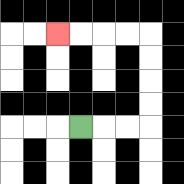{'start': '[3, 5]', 'end': '[2, 1]', 'path_directions': 'R,R,R,U,U,U,U,L,L,L,L', 'path_coordinates': '[[3, 5], [4, 5], [5, 5], [6, 5], [6, 4], [6, 3], [6, 2], [6, 1], [5, 1], [4, 1], [3, 1], [2, 1]]'}